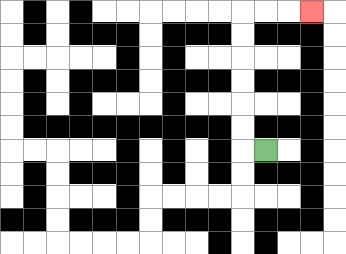{'start': '[11, 6]', 'end': '[13, 0]', 'path_directions': 'L,U,U,U,U,U,U,R,R,R', 'path_coordinates': '[[11, 6], [10, 6], [10, 5], [10, 4], [10, 3], [10, 2], [10, 1], [10, 0], [11, 0], [12, 0], [13, 0]]'}